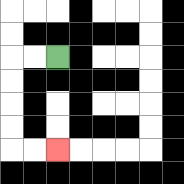{'start': '[2, 2]', 'end': '[2, 6]', 'path_directions': 'L,L,D,D,D,D,R,R', 'path_coordinates': '[[2, 2], [1, 2], [0, 2], [0, 3], [0, 4], [0, 5], [0, 6], [1, 6], [2, 6]]'}